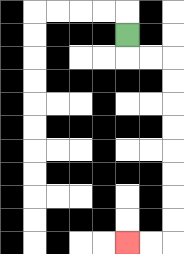{'start': '[5, 1]', 'end': '[5, 10]', 'path_directions': 'D,R,R,D,D,D,D,D,D,D,D,L,L', 'path_coordinates': '[[5, 1], [5, 2], [6, 2], [7, 2], [7, 3], [7, 4], [7, 5], [7, 6], [7, 7], [7, 8], [7, 9], [7, 10], [6, 10], [5, 10]]'}